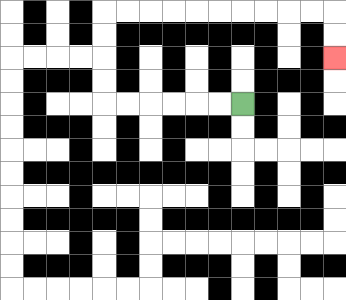{'start': '[10, 4]', 'end': '[14, 2]', 'path_directions': 'L,L,L,L,L,L,U,U,U,U,R,R,R,R,R,R,R,R,R,R,D,D', 'path_coordinates': '[[10, 4], [9, 4], [8, 4], [7, 4], [6, 4], [5, 4], [4, 4], [4, 3], [4, 2], [4, 1], [4, 0], [5, 0], [6, 0], [7, 0], [8, 0], [9, 0], [10, 0], [11, 0], [12, 0], [13, 0], [14, 0], [14, 1], [14, 2]]'}